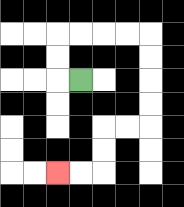{'start': '[3, 3]', 'end': '[2, 7]', 'path_directions': 'L,U,U,R,R,R,R,D,D,D,D,L,L,D,D,L,L', 'path_coordinates': '[[3, 3], [2, 3], [2, 2], [2, 1], [3, 1], [4, 1], [5, 1], [6, 1], [6, 2], [6, 3], [6, 4], [6, 5], [5, 5], [4, 5], [4, 6], [4, 7], [3, 7], [2, 7]]'}